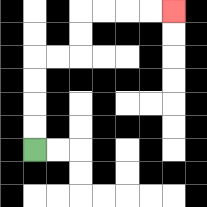{'start': '[1, 6]', 'end': '[7, 0]', 'path_directions': 'U,U,U,U,R,R,U,U,R,R,R,R', 'path_coordinates': '[[1, 6], [1, 5], [1, 4], [1, 3], [1, 2], [2, 2], [3, 2], [3, 1], [3, 0], [4, 0], [5, 0], [6, 0], [7, 0]]'}